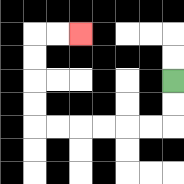{'start': '[7, 3]', 'end': '[3, 1]', 'path_directions': 'D,D,L,L,L,L,L,L,U,U,U,U,R,R', 'path_coordinates': '[[7, 3], [7, 4], [7, 5], [6, 5], [5, 5], [4, 5], [3, 5], [2, 5], [1, 5], [1, 4], [1, 3], [1, 2], [1, 1], [2, 1], [3, 1]]'}